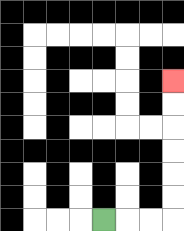{'start': '[4, 9]', 'end': '[7, 3]', 'path_directions': 'R,R,R,U,U,U,U,U,U', 'path_coordinates': '[[4, 9], [5, 9], [6, 9], [7, 9], [7, 8], [7, 7], [7, 6], [7, 5], [7, 4], [7, 3]]'}